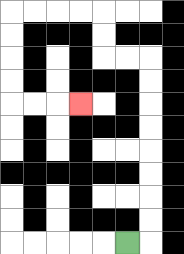{'start': '[5, 10]', 'end': '[3, 4]', 'path_directions': 'R,U,U,U,U,U,U,U,U,L,L,U,U,L,L,L,L,D,D,D,D,R,R,R', 'path_coordinates': '[[5, 10], [6, 10], [6, 9], [6, 8], [6, 7], [6, 6], [6, 5], [6, 4], [6, 3], [6, 2], [5, 2], [4, 2], [4, 1], [4, 0], [3, 0], [2, 0], [1, 0], [0, 0], [0, 1], [0, 2], [0, 3], [0, 4], [1, 4], [2, 4], [3, 4]]'}